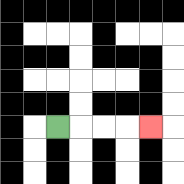{'start': '[2, 5]', 'end': '[6, 5]', 'path_directions': 'R,R,R,R', 'path_coordinates': '[[2, 5], [3, 5], [4, 5], [5, 5], [6, 5]]'}